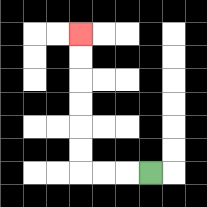{'start': '[6, 7]', 'end': '[3, 1]', 'path_directions': 'L,L,L,U,U,U,U,U,U', 'path_coordinates': '[[6, 7], [5, 7], [4, 7], [3, 7], [3, 6], [3, 5], [3, 4], [3, 3], [3, 2], [3, 1]]'}